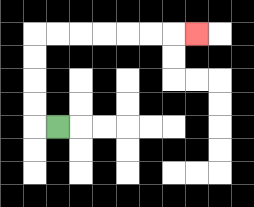{'start': '[2, 5]', 'end': '[8, 1]', 'path_directions': 'L,U,U,U,U,R,R,R,R,R,R,R', 'path_coordinates': '[[2, 5], [1, 5], [1, 4], [1, 3], [1, 2], [1, 1], [2, 1], [3, 1], [4, 1], [5, 1], [6, 1], [7, 1], [8, 1]]'}